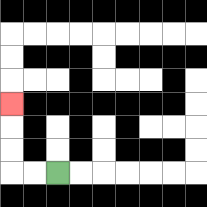{'start': '[2, 7]', 'end': '[0, 4]', 'path_directions': 'L,L,U,U,U', 'path_coordinates': '[[2, 7], [1, 7], [0, 7], [0, 6], [0, 5], [0, 4]]'}